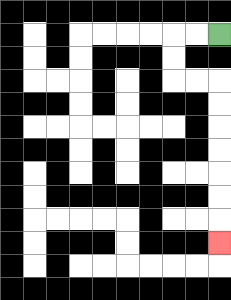{'start': '[9, 1]', 'end': '[9, 10]', 'path_directions': 'L,L,D,D,R,R,D,D,D,D,D,D,D', 'path_coordinates': '[[9, 1], [8, 1], [7, 1], [7, 2], [7, 3], [8, 3], [9, 3], [9, 4], [9, 5], [9, 6], [9, 7], [9, 8], [9, 9], [9, 10]]'}